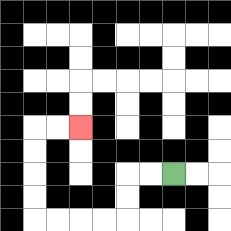{'start': '[7, 7]', 'end': '[3, 5]', 'path_directions': 'L,L,D,D,L,L,L,L,U,U,U,U,R,R', 'path_coordinates': '[[7, 7], [6, 7], [5, 7], [5, 8], [5, 9], [4, 9], [3, 9], [2, 9], [1, 9], [1, 8], [1, 7], [1, 6], [1, 5], [2, 5], [3, 5]]'}